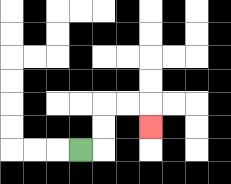{'start': '[3, 6]', 'end': '[6, 5]', 'path_directions': 'R,U,U,R,R,D', 'path_coordinates': '[[3, 6], [4, 6], [4, 5], [4, 4], [5, 4], [6, 4], [6, 5]]'}